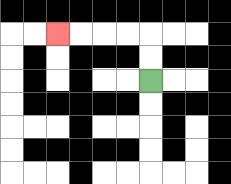{'start': '[6, 3]', 'end': '[2, 1]', 'path_directions': 'U,U,L,L,L,L', 'path_coordinates': '[[6, 3], [6, 2], [6, 1], [5, 1], [4, 1], [3, 1], [2, 1]]'}